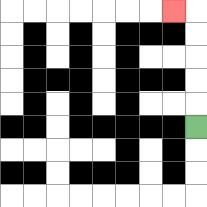{'start': '[8, 5]', 'end': '[7, 0]', 'path_directions': 'U,U,U,U,U,L', 'path_coordinates': '[[8, 5], [8, 4], [8, 3], [8, 2], [8, 1], [8, 0], [7, 0]]'}